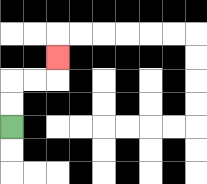{'start': '[0, 5]', 'end': '[2, 2]', 'path_directions': 'U,U,R,R,U', 'path_coordinates': '[[0, 5], [0, 4], [0, 3], [1, 3], [2, 3], [2, 2]]'}